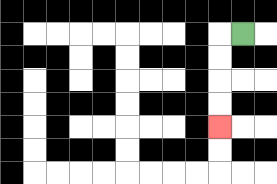{'start': '[10, 1]', 'end': '[9, 5]', 'path_directions': 'L,D,D,D,D', 'path_coordinates': '[[10, 1], [9, 1], [9, 2], [9, 3], [9, 4], [9, 5]]'}